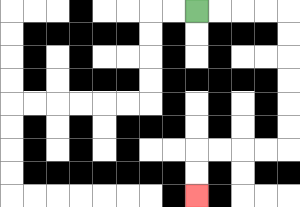{'start': '[8, 0]', 'end': '[8, 8]', 'path_directions': 'R,R,R,R,D,D,D,D,D,D,L,L,L,L,D,D', 'path_coordinates': '[[8, 0], [9, 0], [10, 0], [11, 0], [12, 0], [12, 1], [12, 2], [12, 3], [12, 4], [12, 5], [12, 6], [11, 6], [10, 6], [9, 6], [8, 6], [8, 7], [8, 8]]'}